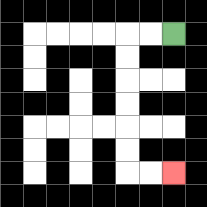{'start': '[7, 1]', 'end': '[7, 7]', 'path_directions': 'L,L,D,D,D,D,D,D,R,R', 'path_coordinates': '[[7, 1], [6, 1], [5, 1], [5, 2], [5, 3], [5, 4], [5, 5], [5, 6], [5, 7], [6, 7], [7, 7]]'}